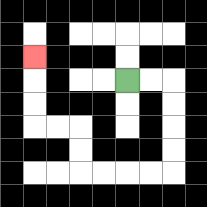{'start': '[5, 3]', 'end': '[1, 2]', 'path_directions': 'R,R,D,D,D,D,L,L,L,L,U,U,L,L,U,U,U', 'path_coordinates': '[[5, 3], [6, 3], [7, 3], [7, 4], [7, 5], [7, 6], [7, 7], [6, 7], [5, 7], [4, 7], [3, 7], [3, 6], [3, 5], [2, 5], [1, 5], [1, 4], [1, 3], [1, 2]]'}